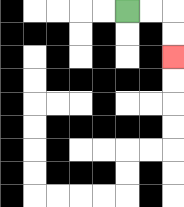{'start': '[5, 0]', 'end': '[7, 2]', 'path_directions': 'R,R,D,D', 'path_coordinates': '[[5, 0], [6, 0], [7, 0], [7, 1], [7, 2]]'}